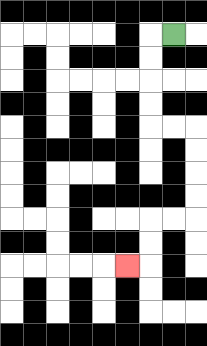{'start': '[7, 1]', 'end': '[5, 11]', 'path_directions': 'L,D,D,D,D,R,R,D,D,D,D,L,L,D,D,L', 'path_coordinates': '[[7, 1], [6, 1], [6, 2], [6, 3], [6, 4], [6, 5], [7, 5], [8, 5], [8, 6], [8, 7], [8, 8], [8, 9], [7, 9], [6, 9], [6, 10], [6, 11], [5, 11]]'}